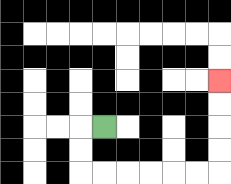{'start': '[4, 5]', 'end': '[9, 3]', 'path_directions': 'L,D,D,R,R,R,R,R,R,U,U,U,U', 'path_coordinates': '[[4, 5], [3, 5], [3, 6], [3, 7], [4, 7], [5, 7], [6, 7], [7, 7], [8, 7], [9, 7], [9, 6], [9, 5], [9, 4], [9, 3]]'}